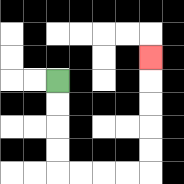{'start': '[2, 3]', 'end': '[6, 2]', 'path_directions': 'D,D,D,D,R,R,R,R,U,U,U,U,U', 'path_coordinates': '[[2, 3], [2, 4], [2, 5], [2, 6], [2, 7], [3, 7], [4, 7], [5, 7], [6, 7], [6, 6], [6, 5], [6, 4], [6, 3], [6, 2]]'}